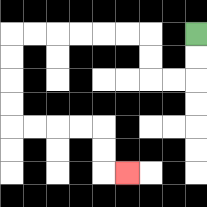{'start': '[8, 1]', 'end': '[5, 7]', 'path_directions': 'D,D,L,L,U,U,L,L,L,L,L,L,D,D,D,D,R,R,R,R,D,D,R', 'path_coordinates': '[[8, 1], [8, 2], [8, 3], [7, 3], [6, 3], [6, 2], [6, 1], [5, 1], [4, 1], [3, 1], [2, 1], [1, 1], [0, 1], [0, 2], [0, 3], [0, 4], [0, 5], [1, 5], [2, 5], [3, 5], [4, 5], [4, 6], [4, 7], [5, 7]]'}